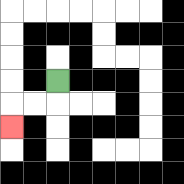{'start': '[2, 3]', 'end': '[0, 5]', 'path_directions': 'D,L,L,D', 'path_coordinates': '[[2, 3], [2, 4], [1, 4], [0, 4], [0, 5]]'}